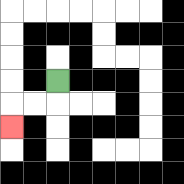{'start': '[2, 3]', 'end': '[0, 5]', 'path_directions': 'D,L,L,D', 'path_coordinates': '[[2, 3], [2, 4], [1, 4], [0, 4], [0, 5]]'}